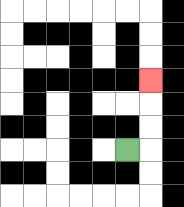{'start': '[5, 6]', 'end': '[6, 3]', 'path_directions': 'R,U,U,U', 'path_coordinates': '[[5, 6], [6, 6], [6, 5], [6, 4], [6, 3]]'}